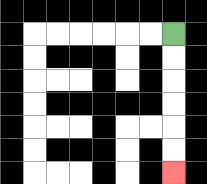{'start': '[7, 1]', 'end': '[7, 7]', 'path_directions': 'D,D,D,D,D,D', 'path_coordinates': '[[7, 1], [7, 2], [7, 3], [7, 4], [7, 5], [7, 6], [7, 7]]'}